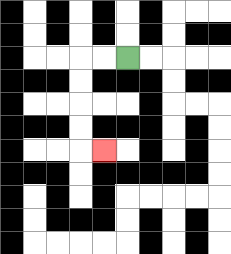{'start': '[5, 2]', 'end': '[4, 6]', 'path_directions': 'L,L,D,D,D,D,R', 'path_coordinates': '[[5, 2], [4, 2], [3, 2], [3, 3], [3, 4], [3, 5], [3, 6], [4, 6]]'}